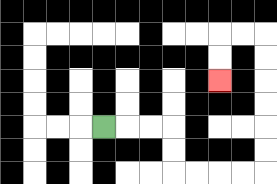{'start': '[4, 5]', 'end': '[9, 3]', 'path_directions': 'R,R,R,D,D,R,R,R,R,U,U,U,U,U,U,L,L,D,D', 'path_coordinates': '[[4, 5], [5, 5], [6, 5], [7, 5], [7, 6], [7, 7], [8, 7], [9, 7], [10, 7], [11, 7], [11, 6], [11, 5], [11, 4], [11, 3], [11, 2], [11, 1], [10, 1], [9, 1], [9, 2], [9, 3]]'}